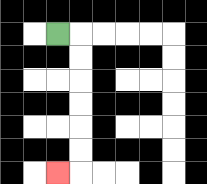{'start': '[2, 1]', 'end': '[2, 7]', 'path_directions': 'R,D,D,D,D,D,D,L', 'path_coordinates': '[[2, 1], [3, 1], [3, 2], [3, 3], [3, 4], [3, 5], [3, 6], [3, 7], [2, 7]]'}